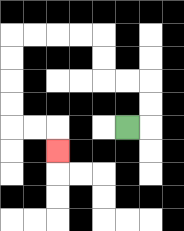{'start': '[5, 5]', 'end': '[2, 6]', 'path_directions': 'R,U,U,L,L,U,U,L,L,L,L,D,D,D,D,R,R,D', 'path_coordinates': '[[5, 5], [6, 5], [6, 4], [6, 3], [5, 3], [4, 3], [4, 2], [4, 1], [3, 1], [2, 1], [1, 1], [0, 1], [0, 2], [0, 3], [0, 4], [0, 5], [1, 5], [2, 5], [2, 6]]'}